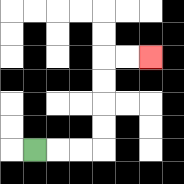{'start': '[1, 6]', 'end': '[6, 2]', 'path_directions': 'R,R,R,U,U,U,U,R,R', 'path_coordinates': '[[1, 6], [2, 6], [3, 6], [4, 6], [4, 5], [4, 4], [4, 3], [4, 2], [5, 2], [6, 2]]'}